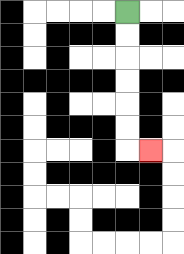{'start': '[5, 0]', 'end': '[6, 6]', 'path_directions': 'D,D,D,D,D,D,R', 'path_coordinates': '[[5, 0], [5, 1], [5, 2], [5, 3], [5, 4], [5, 5], [5, 6], [6, 6]]'}